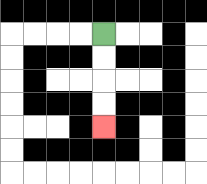{'start': '[4, 1]', 'end': '[4, 5]', 'path_directions': 'D,D,D,D', 'path_coordinates': '[[4, 1], [4, 2], [4, 3], [4, 4], [4, 5]]'}